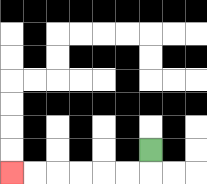{'start': '[6, 6]', 'end': '[0, 7]', 'path_directions': 'D,L,L,L,L,L,L', 'path_coordinates': '[[6, 6], [6, 7], [5, 7], [4, 7], [3, 7], [2, 7], [1, 7], [0, 7]]'}